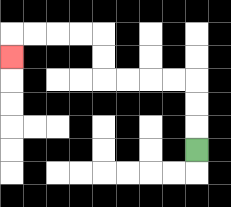{'start': '[8, 6]', 'end': '[0, 2]', 'path_directions': 'U,U,U,L,L,L,L,U,U,L,L,L,L,D', 'path_coordinates': '[[8, 6], [8, 5], [8, 4], [8, 3], [7, 3], [6, 3], [5, 3], [4, 3], [4, 2], [4, 1], [3, 1], [2, 1], [1, 1], [0, 1], [0, 2]]'}